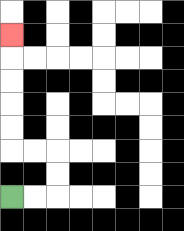{'start': '[0, 8]', 'end': '[0, 1]', 'path_directions': 'R,R,U,U,L,L,U,U,U,U,U', 'path_coordinates': '[[0, 8], [1, 8], [2, 8], [2, 7], [2, 6], [1, 6], [0, 6], [0, 5], [0, 4], [0, 3], [0, 2], [0, 1]]'}